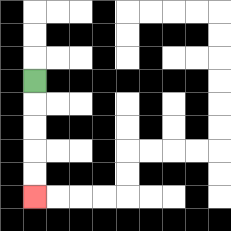{'start': '[1, 3]', 'end': '[1, 8]', 'path_directions': 'D,D,D,D,D', 'path_coordinates': '[[1, 3], [1, 4], [1, 5], [1, 6], [1, 7], [1, 8]]'}